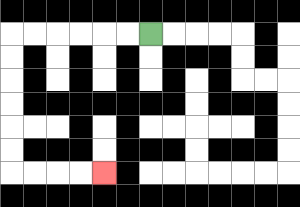{'start': '[6, 1]', 'end': '[4, 7]', 'path_directions': 'L,L,L,L,L,L,D,D,D,D,D,D,R,R,R,R', 'path_coordinates': '[[6, 1], [5, 1], [4, 1], [3, 1], [2, 1], [1, 1], [0, 1], [0, 2], [0, 3], [0, 4], [0, 5], [0, 6], [0, 7], [1, 7], [2, 7], [3, 7], [4, 7]]'}